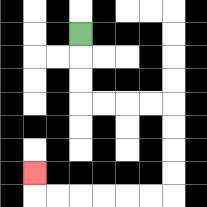{'start': '[3, 1]', 'end': '[1, 7]', 'path_directions': 'D,D,D,R,R,R,R,D,D,D,D,L,L,L,L,L,L,U', 'path_coordinates': '[[3, 1], [3, 2], [3, 3], [3, 4], [4, 4], [5, 4], [6, 4], [7, 4], [7, 5], [7, 6], [7, 7], [7, 8], [6, 8], [5, 8], [4, 8], [3, 8], [2, 8], [1, 8], [1, 7]]'}